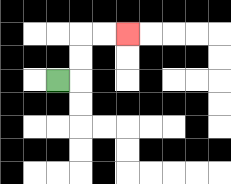{'start': '[2, 3]', 'end': '[5, 1]', 'path_directions': 'R,U,U,R,R', 'path_coordinates': '[[2, 3], [3, 3], [3, 2], [3, 1], [4, 1], [5, 1]]'}